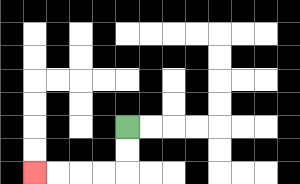{'start': '[5, 5]', 'end': '[1, 7]', 'path_directions': 'D,D,L,L,L,L', 'path_coordinates': '[[5, 5], [5, 6], [5, 7], [4, 7], [3, 7], [2, 7], [1, 7]]'}